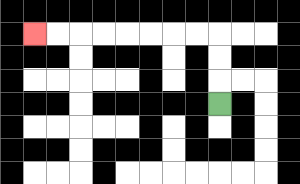{'start': '[9, 4]', 'end': '[1, 1]', 'path_directions': 'U,U,U,L,L,L,L,L,L,L,L', 'path_coordinates': '[[9, 4], [9, 3], [9, 2], [9, 1], [8, 1], [7, 1], [6, 1], [5, 1], [4, 1], [3, 1], [2, 1], [1, 1]]'}